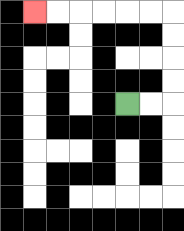{'start': '[5, 4]', 'end': '[1, 0]', 'path_directions': 'R,R,U,U,U,U,L,L,L,L,L,L', 'path_coordinates': '[[5, 4], [6, 4], [7, 4], [7, 3], [7, 2], [7, 1], [7, 0], [6, 0], [5, 0], [4, 0], [3, 0], [2, 0], [1, 0]]'}